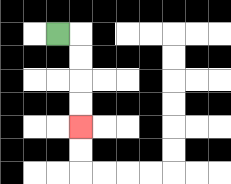{'start': '[2, 1]', 'end': '[3, 5]', 'path_directions': 'R,D,D,D,D', 'path_coordinates': '[[2, 1], [3, 1], [3, 2], [3, 3], [3, 4], [3, 5]]'}